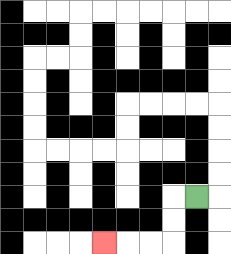{'start': '[8, 8]', 'end': '[4, 10]', 'path_directions': 'L,D,D,L,L,L', 'path_coordinates': '[[8, 8], [7, 8], [7, 9], [7, 10], [6, 10], [5, 10], [4, 10]]'}